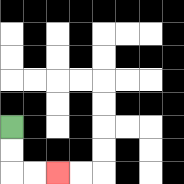{'start': '[0, 5]', 'end': '[2, 7]', 'path_directions': 'D,D,R,R', 'path_coordinates': '[[0, 5], [0, 6], [0, 7], [1, 7], [2, 7]]'}